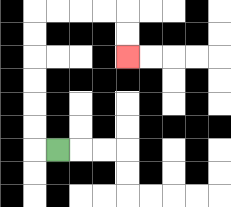{'start': '[2, 6]', 'end': '[5, 2]', 'path_directions': 'L,U,U,U,U,U,U,R,R,R,R,D,D', 'path_coordinates': '[[2, 6], [1, 6], [1, 5], [1, 4], [1, 3], [1, 2], [1, 1], [1, 0], [2, 0], [3, 0], [4, 0], [5, 0], [5, 1], [5, 2]]'}